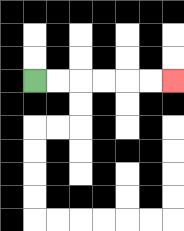{'start': '[1, 3]', 'end': '[7, 3]', 'path_directions': 'R,R,R,R,R,R', 'path_coordinates': '[[1, 3], [2, 3], [3, 3], [4, 3], [5, 3], [6, 3], [7, 3]]'}